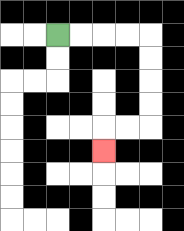{'start': '[2, 1]', 'end': '[4, 6]', 'path_directions': 'R,R,R,R,D,D,D,D,L,L,D', 'path_coordinates': '[[2, 1], [3, 1], [4, 1], [5, 1], [6, 1], [6, 2], [6, 3], [6, 4], [6, 5], [5, 5], [4, 5], [4, 6]]'}